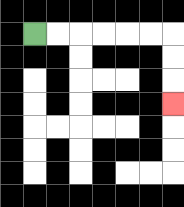{'start': '[1, 1]', 'end': '[7, 4]', 'path_directions': 'R,R,R,R,R,R,D,D,D', 'path_coordinates': '[[1, 1], [2, 1], [3, 1], [4, 1], [5, 1], [6, 1], [7, 1], [7, 2], [7, 3], [7, 4]]'}